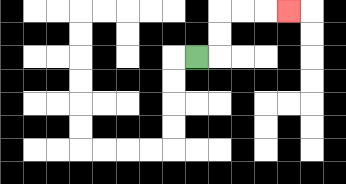{'start': '[8, 2]', 'end': '[12, 0]', 'path_directions': 'R,U,U,R,R,R', 'path_coordinates': '[[8, 2], [9, 2], [9, 1], [9, 0], [10, 0], [11, 0], [12, 0]]'}